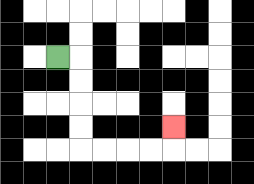{'start': '[2, 2]', 'end': '[7, 5]', 'path_directions': 'R,D,D,D,D,R,R,R,R,U', 'path_coordinates': '[[2, 2], [3, 2], [3, 3], [3, 4], [3, 5], [3, 6], [4, 6], [5, 6], [6, 6], [7, 6], [7, 5]]'}